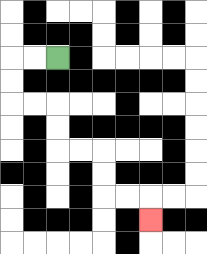{'start': '[2, 2]', 'end': '[6, 9]', 'path_directions': 'L,L,D,D,R,R,D,D,R,R,D,D,R,R,D', 'path_coordinates': '[[2, 2], [1, 2], [0, 2], [0, 3], [0, 4], [1, 4], [2, 4], [2, 5], [2, 6], [3, 6], [4, 6], [4, 7], [4, 8], [5, 8], [6, 8], [6, 9]]'}